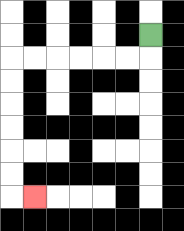{'start': '[6, 1]', 'end': '[1, 8]', 'path_directions': 'D,L,L,L,L,L,L,D,D,D,D,D,D,R', 'path_coordinates': '[[6, 1], [6, 2], [5, 2], [4, 2], [3, 2], [2, 2], [1, 2], [0, 2], [0, 3], [0, 4], [0, 5], [0, 6], [0, 7], [0, 8], [1, 8]]'}